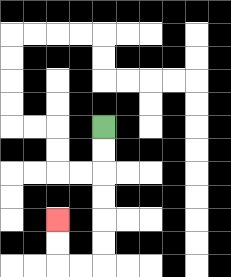{'start': '[4, 5]', 'end': '[2, 9]', 'path_directions': 'D,D,D,D,D,D,L,L,U,U', 'path_coordinates': '[[4, 5], [4, 6], [4, 7], [4, 8], [4, 9], [4, 10], [4, 11], [3, 11], [2, 11], [2, 10], [2, 9]]'}